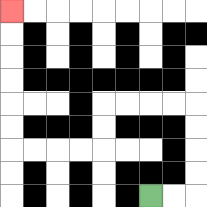{'start': '[6, 8]', 'end': '[0, 0]', 'path_directions': 'R,R,U,U,U,U,L,L,L,L,D,D,L,L,L,L,U,U,U,U,U,U', 'path_coordinates': '[[6, 8], [7, 8], [8, 8], [8, 7], [8, 6], [8, 5], [8, 4], [7, 4], [6, 4], [5, 4], [4, 4], [4, 5], [4, 6], [3, 6], [2, 6], [1, 6], [0, 6], [0, 5], [0, 4], [0, 3], [0, 2], [0, 1], [0, 0]]'}